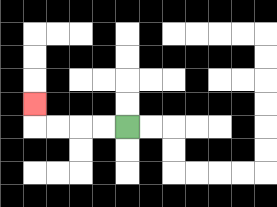{'start': '[5, 5]', 'end': '[1, 4]', 'path_directions': 'L,L,L,L,U', 'path_coordinates': '[[5, 5], [4, 5], [3, 5], [2, 5], [1, 5], [1, 4]]'}